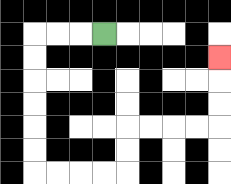{'start': '[4, 1]', 'end': '[9, 2]', 'path_directions': 'L,L,L,D,D,D,D,D,D,R,R,R,R,U,U,R,R,R,R,U,U,U', 'path_coordinates': '[[4, 1], [3, 1], [2, 1], [1, 1], [1, 2], [1, 3], [1, 4], [1, 5], [1, 6], [1, 7], [2, 7], [3, 7], [4, 7], [5, 7], [5, 6], [5, 5], [6, 5], [7, 5], [8, 5], [9, 5], [9, 4], [9, 3], [9, 2]]'}